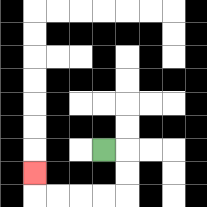{'start': '[4, 6]', 'end': '[1, 7]', 'path_directions': 'R,D,D,L,L,L,L,U', 'path_coordinates': '[[4, 6], [5, 6], [5, 7], [5, 8], [4, 8], [3, 8], [2, 8], [1, 8], [1, 7]]'}